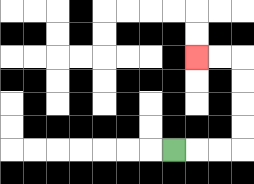{'start': '[7, 6]', 'end': '[8, 2]', 'path_directions': 'R,R,R,U,U,U,U,L,L', 'path_coordinates': '[[7, 6], [8, 6], [9, 6], [10, 6], [10, 5], [10, 4], [10, 3], [10, 2], [9, 2], [8, 2]]'}